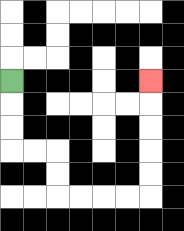{'start': '[0, 3]', 'end': '[6, 3]', 'path_directions': 'D,D,D,R,R,D,D,R,R,R,R,U,U,U,U,U', 'path_coordinates': '[[0, 3], [0, 4], [0, 5], [0, 6], [1, 6], [2, 6], [2, 7], [2, 8], [3, 8], [4, 8], [5, 8], [6, 8], [6, 7], [6, 6], [6, 5], [6, 4], [6, 3]]'}